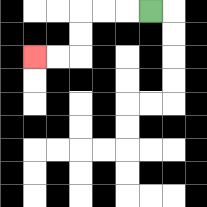{'start': '[6, 0]', 'end': '[1, 2]', 'path_directions': 'L,L,L,D,D,L,L', 'path_coordinates': '[[6, 0], [5, 0], [4, 0], [3, 0], [3, 1], [3, 2], [2, 2], [1, 2]]'}